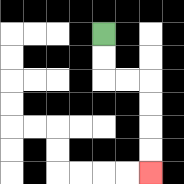{'start': '[4, 1]', 'end': '[6, 7]', 'path_directions': 'D,D,R,R,D,D,D,D', 'path_coordinates': '[[4, 1], [4, 2], [4, 3], [5, 3], [6, 3], [6, 4], [6, 5], [6, 6], [6, 7]]'}